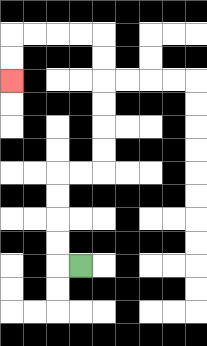{'start': '[3, 11]', 'end': '[0, 3]', 'path_directions': 'L,U,U,U,U,R,R,U,U,U,U,U,U,L,L,L,L,D,D', 'path_coordinates': '[[3, 11], [2, 11], [2, 10], [2, 9], [2, 8], [2, 7], [3, 7], [4, 7], [4, 6], [4, 5], [4, 4], [4, 3], [4, 2], [4, 1], [3, 1], [2, 1], [1, 1], [0, 1], [0, 2], [0, 3]]'}